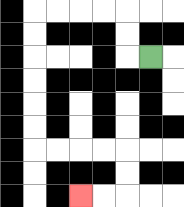{'start': '[6, 2]', 'end': '[3, 8]', 'path_directions': 'L,U,U,L,L,L,L,D,D,D,D,D,D,R,R,R,R,D,D,L,L', 'path_coordinates': '[[6, 2], [5, 2], [5, 1], [5, 0], [4, 0], [3, 0], [2, 0], [1, 0], [1, 1], [1, 2], [1, 3], [1, 4], [1, 5], [1, 6], [2, 6], [3, 6], [4, 6], [5, 6], [5, 7], [5, 8], [4, 8], [3, 8]]'}